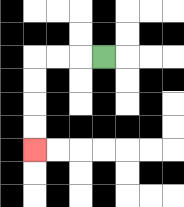{'start': '[4, 2]', 'end': '[1, 6]', 'path_directions': 'L,L,L,D,D,D,D', 'path_coordinates': '[[4, 2], [3, 2], [2, 2], [1, 2], [1, 3], [1, 4], [1, 5], [1, 6]]'}